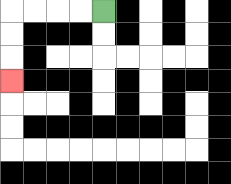{'start': '[4, 0]', 'end': '[0, 3]', 'path_directions': 'L,L,L,L,D,D,D', 'path_coordinates': '[[4, 0], [3, 0], [2, 0], [1, 0], [0, 0], [0, 1], [0, 2], [0, 3]]'}